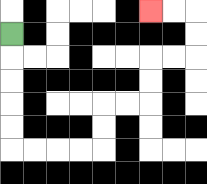{'start': '[0, 1]', 'end': '[6, 0]', 'path_directions': 'D,D,D,D,D,R,R,R,R,U,U,R,R,U,U,R,R,U,U,L,L', 'path_coordinates': '[[0, 1], [0, 2], [0, 3], [0, 4], [0, 5], [0, 6], [1, 6], [2, 6], [3, 6], [4, 6], [4, 5], [4, 4], [5, 4], [6, 4], [6, 3], [6, 2], [7, 2], [8, 2], [8, 1], [8, 0], [7, 0], [6, 0]]'}